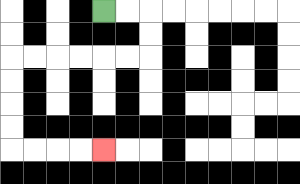{'start': '[4, 0]', 'end': '[4, 6]', 'path_directions': 'R,R,D,D,L,L,L,L,L,L,D,D,D,D,R,R,R,R', 'path_coordinates': '[[4, 0], [5, 0], [6, 0], [6, 1], [6, 2], [5, 2], [4, 2], [3, 2], [2, 2], [1, 2], [0, 2], [0, 3], [0, 4], [0, 5], [0, 6], [1, 6], [2, 6], [3, 6], [4, 6]]'}